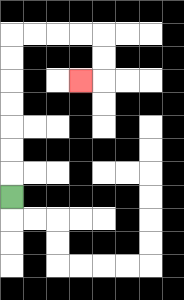{'start': '[0, 8]', 'end': '[3, 3]', 'path_directions': 'U,U,U,U,U,U,U,R,R,R,R,D,D,L', 'path_coordinates': '[[0, 8], [0, 7], [0, 6], [0, 5], [0, 4], [0, 3], [0, 2], [0, 1], [1, 1], [2, 1], [3, 1], [4, 1], [4, 2], [4, 3], [3, 3]]'}